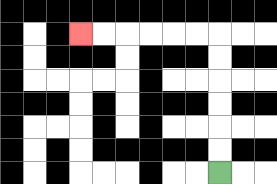{'start': '[9, 7]', 'end': '[3, 1]', 'path_directions': 'U,U,U,U,U,U,L,L,L,L,L,L', 'path_coordinates': '[[9, 7], [9, 6], [9, 5], [9, 4], [9, 3], [9, 2], [9, 1], [8, 1], [7, 1], [6, 1], [5, 1], [4, 1], [3, 1]]'}